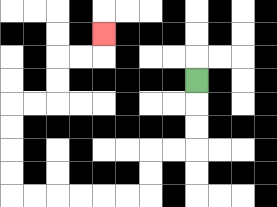{'start': '[8, 3]', 'end': '[4, 1]', 'path_directions': 'D,D,D,L,L,D,D,L,L,L,L,L,L,U,U,U,U,R,R,U,U,R,R,U', 'path_coordinates': '[[8, 3], [8, 4], [8, 5], [8, 6], [7, 6], [6, 6], [6, 7], [6, 8], [5, 8], [4, 8], [3, 8], [2, 8], [1, 8], [0, 8], [0, 7], [0, 6], [0, 5], [0, 4], [1, 4], [2, 4], [2, 3], [2, 2], [3, 2], [4, 2], [4, 1]]'}